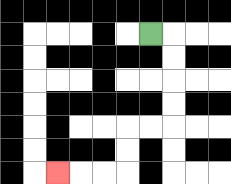{'start': '[6, 1]', 'end': '[2, 7]', 'path_directions': 'R,D,D,D,D,L,L,D,D,L,L,L', 'path_coordinates': '[[6, 1], [7, 1], [7, 2], [7, 3], [7, 4], [7, 5], [6, 5], [5, 5], [5, 6], [5, 7], [4, 7], [3, 7], [2, 7]]'}